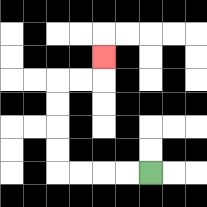{'start': '[6, 7]', 'end': '[4, 2]', 'path_directions': 'L,L,L,L,U,U,U,U,R,R,U', 'path_coordinates': '[[6, 7], [5, 7], [4, 7], [3, 7], [2, 7], [2, 6], [2, 5], [2, 4], [2, 3], [3, 3], [4, 3], [4, 2]]'}